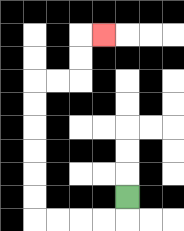{'start': '[5, 8]', 'end': '[4, 1]', 'path_directions': 'D,L,L,L,L,U,U,U,U,U,U,R,R,U,U,R', 'path_coordinates': '[[5, 8], [5, 9], [4, 9], [3, 9], [2, 9], [1, 9], [1, 8], [1, 7], [1, 6], [1, 5], [1, 4], [1, 3], [2, 3], [3, 3], [3, 2], [3, 1], [4, 1]]'}